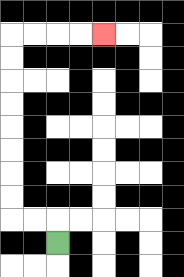{'start': '[2, 10]', 'end': '[4, 1]', 'path_directions': 'U,L,L,U,U,U,U,U,U,U,U,R,R,R,R', 'path_coordinates': '[[2, 10], [2, 9], [1, 9], [0, 9], [0, 8], [0, 7], [0, 6], [0, 5], [0, 4], [0, 3], [0, 2], [0, 1], [1, 1], [2, 1], [3, 1], [4, 1]]'}